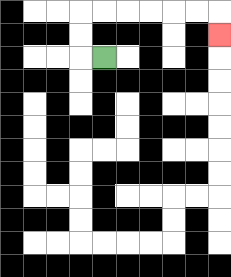{'start': '[4, 2]', 'end': '[9, 1]', 'path_directions': 'L,U,U,R,R,R,R,R,R,D', 'path_coordinates': '[[4, 2], [3, 2], [3, 1], [3, 0], [4, 0], [5, 0], [6, 0], [7, 0], [8, 0], [9, 0], [9, 1]]'}